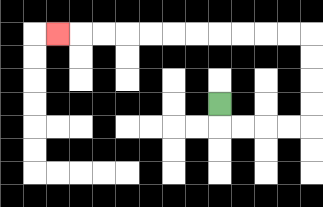{'start': '[9, 4]', 'end': '[2, 1]', 'path_directions': 'D,R,R,R,R,U,U,U,U,L,L,L,L,L,L,L,L,L,L,L', 'path_coordinates': '[[9, 4], [9, 5], [10, 5], [11, 5], [12, 5], [13, 5], [13, 4], [13, 3], [13, 2], [13, 1], [12, 1], [11, 1], [10, 1], [9, 1], [8, 1], [7, 1], [6, 1], [5, 1], [4, 1], [3, 1], [2, 1]]'}